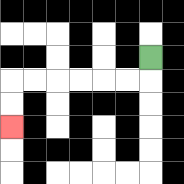{'start': '[6, 2]', 'end': '[0, 5]', 'path_directions': 'D,L,L,L,L,L,L,D,D', 'path_coordinates': '[[6, 2], [6, 3], [5, 3], [4, 3], [3, 3], [2, 3], [1, 3], [0, 3], [0, 4], [0, 5]]'}